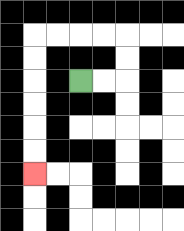{'start': '[3, 3]', 'end': '[1, 7]', 'path_directions': 'R,R,U,U,L,L,L,L,D,D,D,D,D,D', 'path_coordinates': '[[3, 3], [4, 3], [5, 3], [5, 2], [5, 1], [4, 1], [3, 1], [2, 1], [1, 1], [1, 2], [1, 3], [1, 4], [1, 5], [1, 6], [1, 7]]'}